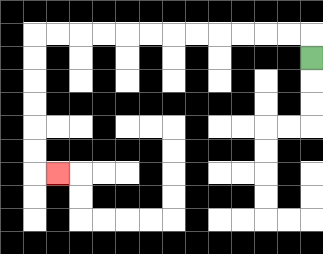{'start': '[13, 2]', 'end': '[2, 7]', 'path_directions': 'U,L,L,L,L,L,L,L,L,L,L,L,L,D,D,D,D,D,D,R', 'path_coordinates': '[[13, 2], [13, 1], [12, 1], [11, 1], [10, 1], [9, 1], [8, 1], [7, 1], [6, 1], [5, 1], [4, 1], [3, 1], [2, 1], [1, 1], [1, 2], [1, 3], [1, 4], [1, 5], [1, 6], [1, 7], [2, 7]]'}